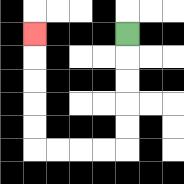{'start': '[5, 1]', 'end': '[1, 1]', 'path_directions': 'D,D,D,D,D,L,L,L,L,U,U,U,U,U', 'path_coordinates': '[[5, 1], [5, 2], [5, 3], [5, 4], [5, 5], [5, 6], [4, 6], [3, 6], [2, 6], [1, 6], [1, 5], [1, 4], [1, 3], [1, 2], [1, 1]]'}